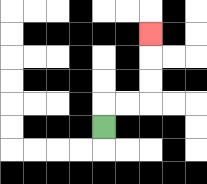{'start': '[4, 5]', 'end': '[6, 1]', 'path_directions': 'U,R,R,U,U,U', 'path_coordinates': '[[4, 5], [4, 4], [5, 4], [6, 4], [6, 3], [6, 2], [6, 1]]'}